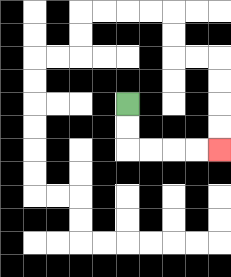{'start': '[5, 4]', 'end': '[9, 6]', 'path_directions': 'D,D,R,R,R,R', 'path_coordinates': '[[5, 4], [5, 5], [5, 6], [6, 6], [7, 6], [8, 6], [9, 6]]'}